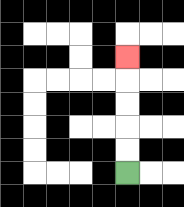{'start': '[5, 7]', 'end': '[5, 2]', 'path_directions': 'U,U,U,U,U', 'path_coordinates': '[[5, 7], [5, 6], [5, 5], [5, 4], [5, 3], [5, 2]]'}